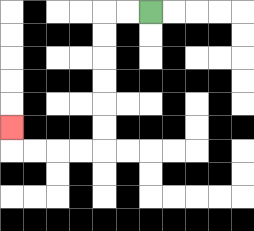{'start': '[6, 0]', 'end': '[0, 5]', 'path_directions': 'L,L,D,D,D,D,D,D,L,L,L,L,U', 'path_coordinates': '[[6, 0], [5, 0], [4, 0], [4, 1], [4, 2], [4, 3], [4, 4], [4, 5], [4, 6], [3, 6], [2, 6], [1, 6], [0, 6], [0, 5]]'}